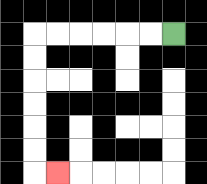{'start': '[7, 1]', 'end': '[2, 7]', 'path_directions': 'L,L,L,L,L,L,D,D,D,D,D,D,R', 'path_coordinates': '[[7, 1], [6, 1], [5, 1], [4, 1], [3, 1], [2, 1], [1, 1], [1, 2], [1, 3], [1, 4], [1, 5], [1, 6], [1, 7], [2, 7]]'}